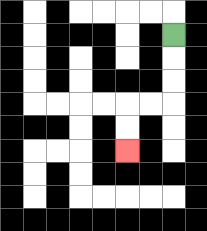{'start': '[7, 1]', 'end': '[5, 6]', 'path_directions': 'D,D,D,L,L,D,D', 'path_coordinates': '[[7, 1], [7, 2], [7, 3], [7, 4], [6, 4], [5, 4], [5, 5], [5, 6]]'}